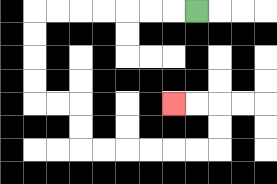{'start': '[8, 0]', 'end': '[7, 4]', 'path_directions': 'L,L,L,L,L,L,L,D,D,D,D,R,R,D,D,R,R,R,R,R,R,U,U,L,L', 'path_coordinates': '[[8, 0], [7, 0], [6, 0], [5, 0], [4, 0], [3, 0], [2, 0], [1, 0], [1, 1], [1, 2], [1, 3], [1, 4], [2, 4], [3, 4], [3, 5], [3, 6], [4, 6], [5, 6], [6, 6], [7, 6], [8, 6], [9, 6], [9, 5], [9, 4], [8, 4], [7, 4]]'}